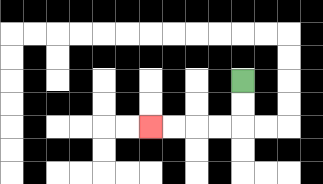{'start': '[10, 3]', 'end': '[6, 5]', 'path_directions': 'D,D,L,L,L,L', 'path_coordinates': '[[10, 3], [10, 4], [10, 5], [9, 5], [8, 5], [7, 5], [6, 5]]'}